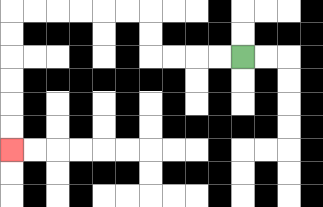{'start': '[10, 2]', 'end': '[0, 6]', 'path_directions': 'L,L,L,L,U,U,L,L,L,L,L,L,D,D,D,D,D,D', 'path_coordinates': '[[10, 2], [9, 2], [8, 2], [7, 2], [6, 2], [6, 1], [6, 0], [5, 0], [4, 0], [3, 0], [2, 0], [1, 0], [0, 0], [0, 1], [0, 2], [0, 3], [0, 4], [0, 5], [0, 6]]'}